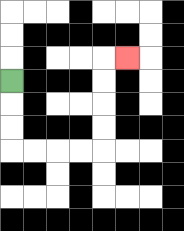{'start': '[0, 3]', 'end': '[5, 2]', 'path_directions': 'D,D,D,R,R,R,R,U,U,U,U,R', 'path_coordinates': '[[0, 3], [0, 4], [0, 5], [0, 6], [1, 6], [2, 6], [3, 6], [4, 6], [4, 5], [4, 4], [4, 3], [4, 2], [5, 2]]'}